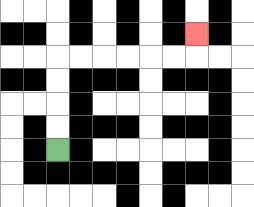{'start': '[2, 6]', 'end': '[8, 1]', 'path_directions': 'U,U,U,U,R,R,R,R,R,R,U', 'path_coordinates': '[[2, 6], [2, 5], [2, 4], [2, 3], [2, 2], [3, 2], [4, 2], [5, 2], [6, 2], [7, 2], [8, 2], [8, 1]]'}